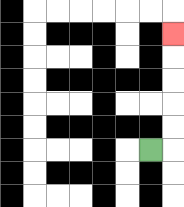{'start': '[6, 6]', 'end': '[7, 1]', 'path_directions': 'R,U,U,U,U,U', 'path_coordinates': '[[6, 6], [7, 6], [7, 5], [7, 4], [7, 3], [7, 2], [7, 1]]'}